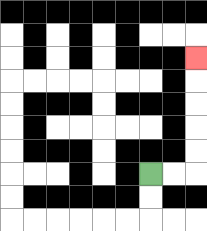{'start': '[6, 7]', 'end': '[8, 2]', 'path_directions': 'R,R,U,U,U,U,U', 'path_coordinates': '[[6, 7], [7, 7], [8, 7], [8, 6], [8, 5], [8, 4], [8, 3], [8, 2]]'}